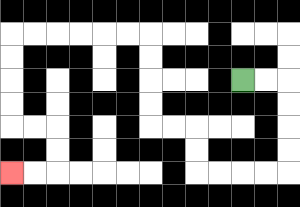{'start': '[10, 3]', 'end': '[0, 7]', 'path_directions': 'R,R,D,D,D,D,L,L,L,L,U,U,L,L,U,U,U,U,L,L,L,L,L,L,D,D,D,D,R,R,D,D,L,L', 'path_coordinates': '[[10, 3], [11, 3], [12, 3], [12, 4], [12, 5], [12, 6], [12, 7], [11, 7], [10, 7], [9, 7], [8, 7], [8, 6], [8, 5], [7, 5], [6, 5], [6, 4], [6, 3], [6, 2], [6, 1], [5, 1], [4, 1], [3, 1], [2, 1], [1, 1], [0, 1], [0, 2], [0, 3], [0, 4], [0, 5], [1, 5], [2, 5], [2, 6], [2, 7], [1, 7], [0, 7]]'}